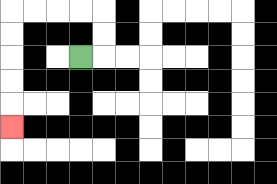{'start': '[3, 2]', 'end': '[0, 5]', 'path_directions': 'R,U,U,L,L,L,L,D,D,D,D,D', 'path_coordinates': '[[3, 2], [4, 2], [4, 1], [4, 0], [3, 0], [2, 0], [1, 0], [0, 0], [0, 1], [0, 2], [0, 3], [0, 4], [0, 5]]'}